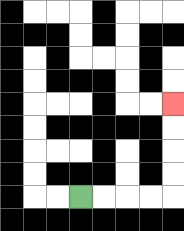{'start': '[3, 8]', 'end': '[7, 4]', 'path_directions': 'R,R,R,R,U,U,U,U', 'path_coordinates': '[[3, 8], [4, 8], [5, 8], [6, 8], [7, 8], [7, 7], [7, 6], [7, 5], [7, 4]]'}